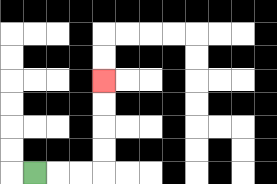{'start': '[1, 7]', 'end': '[4, 3]', 'path_directions': 'R,R,R,U,U,U,U', 'path_coordinates': '[[1, 7], [2, 7], [3, 7], [4, 7], [4, 6], [4, 5], [4, 4], [4, 3]]'}